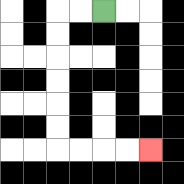{'start': '[4, 0]', 'end': '[6, 6]', 'path_directions': 'L,L,D,D,D,D,D,D,R,R,R,R', 'path_coordinates': '[[4, 0], [3, 0], [2, 0], [2, 1], [2, 2], [2, 3], [2, 4], [2, 5], [2, 6], [3, 6], [4, 6], [5, 6], [6, 6]]'}